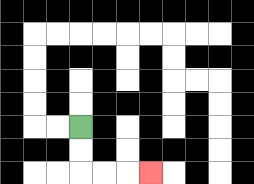{'start': '[3, 5]', 'end': '[6, 7]', 'path_directions': 'D,D,R,R,R', 'path_coordinates': '[[3, 5], [3, 6], [3, 7], [4, 7], [5, 7], [6, 7]]'}